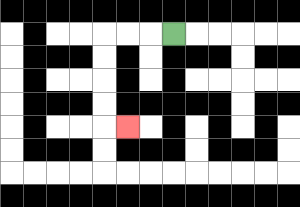{'start': '[7, 1]', 'end': '[5, 5]', 'path_directions': 'L,L,L,D,D,D,D,R', 'path_coordinates': '[[7, 1], [6, 1], [5, 1], [4, 1], [4, 2], [4, 3], [4, 4], [4, 5], [5, 5]]'}